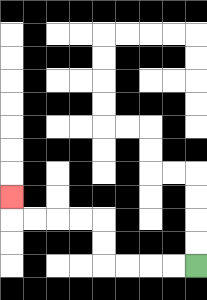{'start': '[8, 11]', 'end': '[0, 8]', 'path_directions': 'L,L,L,L,U,U,L,L,L,L,U', 'path_coordinates': '[[8, 11], [7, 11], [6, 11], [5, 11], [4, 11], [4, 10], [4, 9], [3, 9], [2, 9], [1, 9], [0, 9], [0, 8]]'}